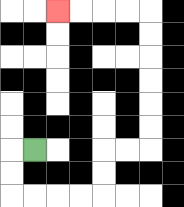{'start': '[1, 6]', 'end': '[2, 0]', 'path_directions': 'L,D,D,R,R,R,R,U,U,R,R,U,U,U,U,U,U,L,L,L,L', 'path_coordinates': '[[1, 6], [0, 6], [0, 7], [0, 8], [1, 8], [2, 8], [3, 8], [4, 8], [4, 7], [4, 6], [5, 6], [6, 6], [6, 5], [6, 4], [6, 3], [6, 2], [6, 1], [6, 0], [5, 0], [4, 0], [3, 0], [2, 0]]'}